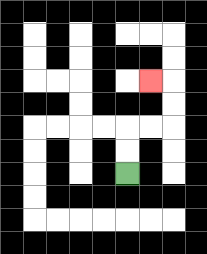{'start': '[5, 7]', 'end': '[6, 3]', 'path_directions': 'U,U,R,R,U,U,L', 'path_coordinates': '[[5, 7], [5, 6], [5, 5], [6, 5], [7, 5], [7, 4], [7, 3], [6, 3]]'}